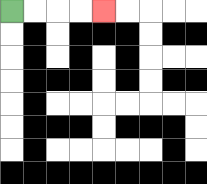{'start': '[0, 0]', 'end': '[4, 0]', 'path_directions': 'R,R,R,R', 'path_coordinates': '[[0, 0], [1, 0], [2, 0], [3, 0], [4, 0]]'}